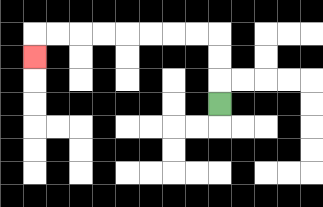{'start': '[9, 4]', 'end': '[1, 2]', 'path_directions': 'U,U,U,L,L,L,L,L,L,L,L,D', 'path_coordinates': '[[9, 4], [9, 3], [9, 2], [9, 1], [8, 1], [7, 1], [6, 1], [5, 1], [4, 1], [3, 1], [2, 1], [1, 1], [1, 2]]'}